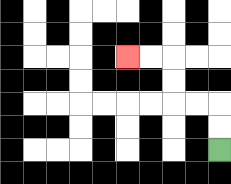{'start': '[9, 6]', 'end': '[5, 2]', 'path_directions': 'U,U,L,L,U,U,L,L', 'path_coordinates': '[[9, 6], [9, 5], [9, 4], [8, 4], [7, 4], [7, 3], [7, 2], [6, 2], [5, 2]]'}